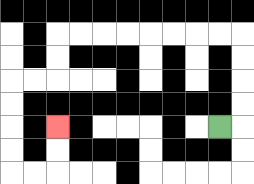{'start': '[9, 5]', 'end': '[2, 5]', 'path_directions': 'R,U,U,U,U,L,L,L,L,L,L,L,L,D,D,L,L,D,D,D,D,R,R,U,U', 'path_coordinates': '[[9, 5], [10, 5], [10, 4], [10, 3], [10, 2], [10, 1], [9, 1], [8, 1], [7, 1], [6, 1], [5, 1], [4, 1], [3, 1], [2, 1], [2, 2], [2, 3], [1, 3], [0, 3], [0, 4], [0, 5], [0, 6], [0, 7], [1, 7], [2, 7], [2, 6], [2, 5]]'}